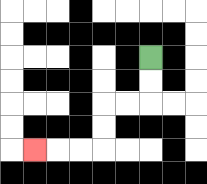{'start': '[6, 2]', 'end': '[1, 6]', 'path_directions': 'D,D,L,L,D,D,L,L,L', 'path_coordinates': '[[6, 2], [6, 3], [6, 4], [5, 4], [4, 4], [4, 5], [4, 6], [3, 6], [2, 6], [1, 6]]'}